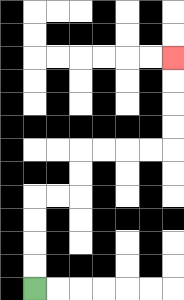{'start': '[1, 12]', 'end': '[7, 2]', 'path_directions': 'U,U,U,U,R,R,U,U,R,R,R,R,U,U,U,U', 'path_coordinates': '[[1, 12], [1, 11], [1, 10], [1, 9], [1, 8], [2, 8], [3, 8], [3, 7], [3, 6], [4, 6], [5, 6], [6, 6], [7, 6], [7, 5], [7, 4], [7, 3], [7, 2]]'}